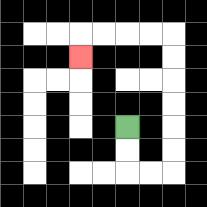{'start': '[5, 5]', 'end': '[3, 2]', 'path_directions': 'D,D,R,R,U,U,U,U,U,U,L,L,L,L,D', 'path_coordinates': '[[5, 5], [5, 6], [5, 7], [6, 7], [7, 7], [7, 6], [7, 5], [7, 4], [7, 3], [7, 2], [7, 1], [6, 1], [5, 1], [4, 1], [3, 1], [3, 2]]'}